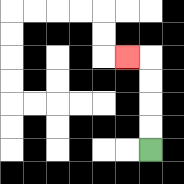{'start': '[6, 6]', 'end': '[5, 2]', 'path_directions': 'U,U,U,U,L', 'path_coordinates': '[[6, 6], [6, 5], [6, 4], [6, 3], [6, 2], [5, 2]]'}